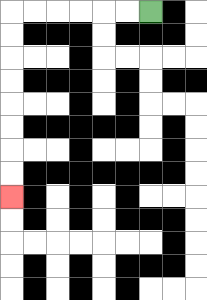{'start': '[6, 0]', 'end': '[0, 8]', 'path_directions': 'L,L,L,L,L,L,D,D,D,D,D,D,D,D', 'path_coordinates': '[[6, 0], [5, 0], [4, 0], [3, 0], [2, 0], [1, 0], [0, 0], [0, 1], [0, 2], [0, 3], [0, 4], [0, 5], [0, 6], [0, 7], [0, 8]]'}